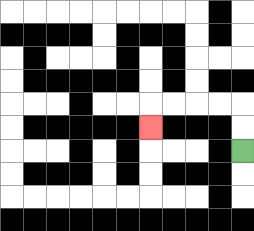{'start': '[10, 6]', 'end': '[6, 5]', 'path_directions': 'U,U,L,L,L,L,D', 'path_coordinates': '[[10, 6], [10, 5], [10, 4], [9, 4], [8, 4], [7, 4], [6, 4], [6, 5]]'}